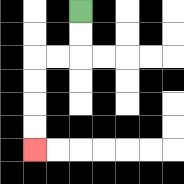{'start': '[3, 0]', 'end': '[1, 6]', 'path_directions': 'D,D,L,L,D,D,D,D', 'path_coordinates': '[[3, 0], [3, 1], [3, 2], [2, 2], [1, 2], [1, 3], [1, 4], [1, 5], [1, 6]]'}